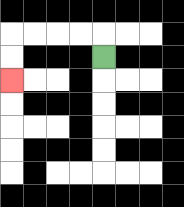{'start': '[4, 2]', 'end': '[0, 3]', 'path_directions': 'U,L,L,L,L,D,D', 'path_coordinates': '[[4, 2], [4, 1], [3, 1], [2, 1], [1, 1], [0, 1], [0, 2], [0, 3]]'}